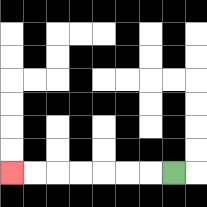{'start': '[7, 7]', 'end': '[0, 7]', 'path_directions': 'L,L,L,L,L,L,L', 'path_coordinates': '[[7, 7], [6, 7], [5, 7], [4, 7], [3, 7], [2, 7], [1, 7], [0, 7]]'}